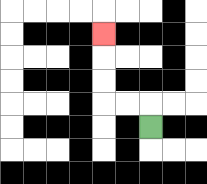{'start': '[6, 5]', 'end': '[4, 1]', 'path_directions': 'U,L,L,U,U,U', 'path_coordinates': '[[6, 5], [6, 4], [5, 4], [4, 4], [4, 3], [4, 2], [4, 1]]'}